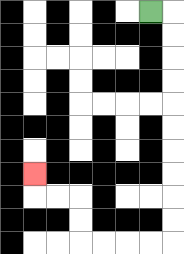{'start': '[6, 0]', 'end': '[1, 7]', 'path_directions': 'R,D,D,D,D,D,D,D,D,D,D,L,L,L,L,U,U,L,L,U', 'path_coordinates': '[[6, 0], [7, 0], [7, 1], [7, 2], [7, 3], [7, 4], [7, 5], [7, 6], [7, 7], [7, 8], [7, 9], [7, 10], [6, 10], [5, 10], [4, 10], [3, 10], [3, 9], [3, 8], [2, 8], [1, 8], [1, 7]]'}